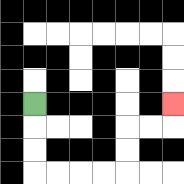{'start': '[1, 4]', 'end': '[7, 4]', 'path_directions': 'D,D,D,R,R,R,R,U,U,R,R,U', 'path_coordinates': '[[1, 4], [1, 5], [1, 6], [1, 7], [2, 7], [3, 7], [4, 7], [5, 7], [5, 6], [5, 5], [6, 5], [7, 5], [7, 4]]'}